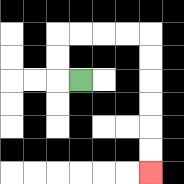{'start': '[3, 3]', 'end': '[6, 7]', 'path_directions': 'L,U,U,R,R,R,R,D,D,D,D,D,D', 'path_coordinates': '[[3, 3], [2, 3], [2, 2], [2, 1], [3, 1], [4, 1], [5, 1], [6, 1], [6, 2], [6, 3], [6, 4], [6, 5], [6, 6], [6, 7]]'}